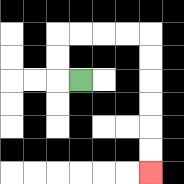{'start': '[3, 3]', 'end': '[6, 7]', 'path_directions': 'L,U,U,R,R,R,R,D,D,D,D,D,D', 'path_coordinates': '[[3, 3], [2, 3], [2, 2], [2, 1], [3, 1], [4, 1], [5, 1], [6, 1], [6, 2], [6, 3], [6, 4], [6, 5], [6, 6], [6, 7]]'}